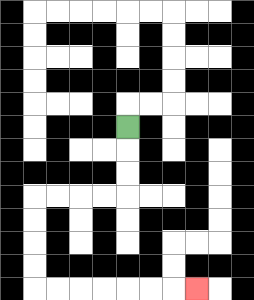{'start': '[5, 5]', 'end': '[8, 12]', 'path_directions': 'D,D,D,L,L,L,L,D,D,D,D,R,R,R,R,R,R,R', 'path_coordinates': '[[5, 5], [5, 6], [5, 7], [5, 8], [4, 8], [3, 8], [2, 8], [1, 8], [1, 9], [1, 10], [1, 11], [1, 12], [2, 12], [3, 12], [4, 12], [5, 12], [6, 12], [7, 12], [8, 12]]'}